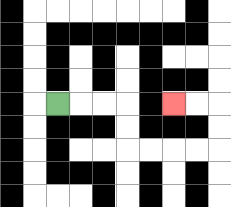{'start': '[2, 4]', 'end': '[7, 4]', 'path_directions': 'R,R,R,D,D,R,R,R,R,U,U,L,L', 'path_coordinates': '[[2, 4], [3, 4], [4, 4], [5, 4], [5, 5], [5, 6], [6, 6], [7, 6], [8, 6], [9, 6], [9, 5], [9, 4], [8, 4], [7, 4]]'}